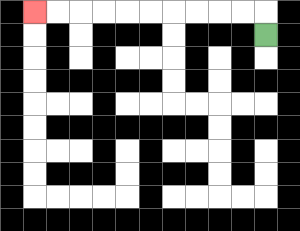{'start': '[11, 1]', 'end': '[1, 0]', 'path_directions': 'U,L,L,L,L,L,L,L,L,L,L', 'path_coordinates': '[[11, 1], [11, 0], [10, 0], [9, 0], [8, 0], [7, 0], [6, 0], [5, 0], [4, 0], [3, 0], [2, 0], [1, 0]]'}